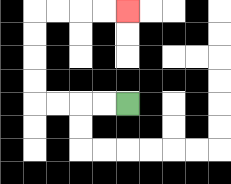{'start': '[5, 4]', 'end': '[5, 0]', 'path_directions': 'L,L,L,L,U,U,U,U,R,R,R,R', 'path_coordinates': '[[5, 4], [4, 4], [3, 4], [2, 4], [1, 4], [1, 3], [1, 2], [1, 1], [1, 0], [2, 0], [3, 0], [4, 0], [5, 0]]'}